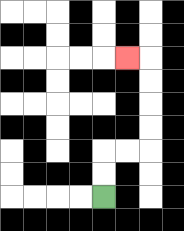{'start': '[4, 8]', 'end': '[5, 2]', 'path_directions': 'U,U,R,R,U,U,U,U,L', 'path_coordinates': '[[4, 8], [4, 7], [4, 6], [5, 6], [6, 6], [6, 5], [6, 4], [6, 3], [6, 2], [5, 2]]'}